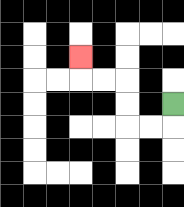{'start': '[7, 4]', 'end': '[3, 2]', 'path_directions': 'D,L,L,U,U,L,L,U', 'path_coordinates': '[[7, 4], [7, 5], [6, 5], [5, 5], [5, 4], [5, 3], [4, 3], [3, 3], [3, 2]]'}